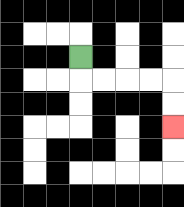{'start': '[3, 2]', 'end': '[7, 5]', 'path_directions': 'D,R,R,R,R,D,D', 'path_coordinates': '[[3, 2], [3, 3], [4, 3], [5, 3], [6, 3], [7, 3], [7, 4], [7, 5]]'}